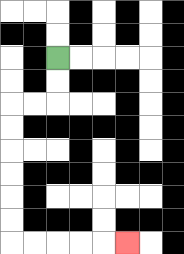{'start': '[2, 2]', 'end': '[5, 10]', 'path_directions': 'D,D,L,L,D,D,D,D,D,D,R,R,R,R,R', 'path_coordinates': '[[2, 2], [2, 3], [2, 4], [1, 4], [0, 4], [0, 5], [0, 6], [0, 7], [0, 8], [0, 9], [0, 10], [1, 10], [2, 10], [3, 10], [4, 10], [5, 10]]'}